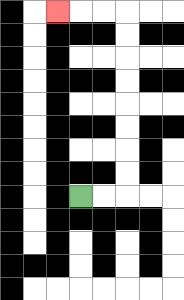{'start': '[3, 8]', 'end': '[2, 0]', 'path_directions': 'R,R,U,U,U,U,U,U,U,U,L,L,L', 'path_coordinates': '[[3, 8], [4, 8], [5, 8], [5, 7], [5, 6], [5, 5], [5, 4], [5, 3], [5, 2], [5, 1], [5, 0], [4, 0], [3, 0], [2, 0]]'}